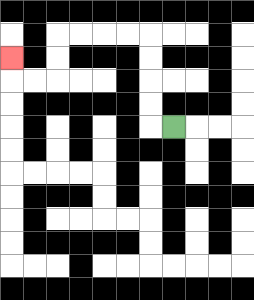{'start': '[7, 5]', 'end': '[0, 2]', 'path_directions': 'L,U,U,U,U,L,L,L,L,D,D,L,L,U', 'path_coordinates': '[[7, 5], [6, 5], [6, 4], [6, 3], [6, 2], [6, 1], [5, 1], [4, 1], [3, 1], [2, 1], [2, 2], [2, 3], [1, 3], [0, 3], [0, 2]]'}